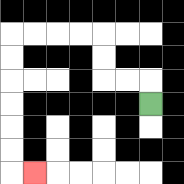{'start': '[6, 4]', 'end': '[1, 7]', 'path_directions': 'U,L,L,U,U,L,L,L,L,D,D,D,D,D,D,R', 'path_coordinates': '[[6, 4], [6, 3], [5, 3], [4, 3], [4, 2], [4, 1], [3, 1], [2, 1], [1, 1], [0, 1], [0, 2], [0, 3], [0, 4], [0, 5], [0, 6], [0, 7], [1, 7]]'}